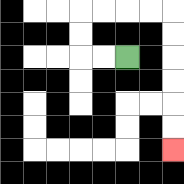{'start': '[5, 2]', 'end': '[7, 6]', 'path_directions': 'L,L,U,U,R,R,R,R,D,D,D,D,D,D', 'path_coordinates': '[[5, 2], [4, 2], [3, 2], [3, 1], [3, 0], [4, 0], [5, 0], [6, 0], [7, 0], [7, 1], [7, 2], [7, 3], [7, 4], [7, 5], [7, 6]]'}